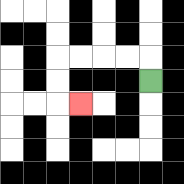{'start': '[6, 3]', 'end': '[3, 4]', 'path_directions': 'U,L,L,L,L,D,D,R', 'path_coordinates': '[[6, 3], [6, 2], [5, 2], [4, 2], [3, 2], [2, 2], [2, 3], [2, 4], [3, 4]]'}